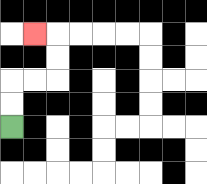{'start': '[0, 5]', 'end': '[1, 1]', 'path_directions': 'U,U,R,R,U,U,L', 'path_coordinates': '[[0, 5], [0, 4], [0, 3], [1, 3], [2, 3], [2, 2], [2, 1], [1, 1]]'}